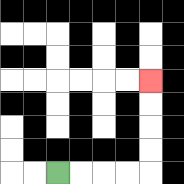{'start': '[2, 7]', 'end': '[6, 3]', 'path_directions': 'R,R,R,R,U,U,U,U', 'path_coordinates': '[[2, 7], [3, 7], [4, 7], [5, 7], [6, 7], [6, 6], [6, 5], [6, 4], [6, 3]]'}